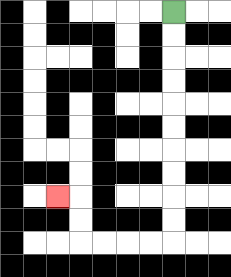{'start': '[7, 0]', 'end': '[2, 8]', 'path_directions': 'D,D,D,D,D,D,D,D,D,D,L,L,L,L,U,U,L', 'path_coordinates': '[[7, 0], [7, 1], [7, 2], [7, 3], [7, 4], [7, 5], [7, 6], [7, 7], [7, 8], [7, 9], [7, 10], [6, 10], [5, 10], [4, 10], [3, 10], [3, 9], [3, 8], [2, 8]]'}